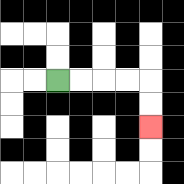{'start': '[2, 3]', 'end': '[6, 5]', 'path_directions': 'R,R,R,R,D,D', 'path_coordinates': '[[2, 3], [3, 3], [4, 3], [5, 3], [6, 3], [6, 4], [6, 5]]'}